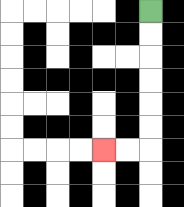{'start': '[6, 0]', 'end': '[4, 6]', 'path_directions': 'D,D,D,D,D,D,L,L', 'path_coordinates': '[[6, 0], [6, 1], [6, 2], [6, 3], [6, 4], [6, 5], [6, 6], [5, 6], [4, 6]]'}